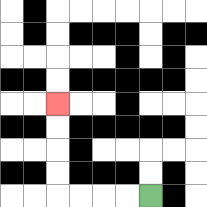{'start': '[6, 8]', 'end': '[2, 4]', 'path_directions': 'L,L,L,L,U,U,U,U', 'path_coordinates': '[[6, 8], [5, 8], [4, 8], [3, 8], [2, 8], [2, 7], [2, 6], [2, 5], [2, 4]]'}